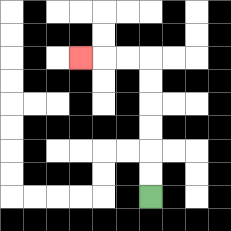{'start': '[6, 8]', 'end': '[3, 2]', 'path_directions': 'U,U,U,U,U,U,L,L,L', 'path_coordinates': '[[6, 8], [6, 7], [6, 6], [6, 5], [6, 4], [6, 3], [6, 2], [5, 2], [4, 2], [3, 2]]'}